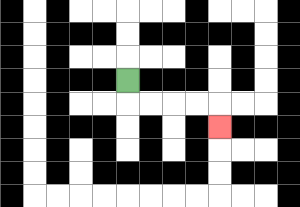{'start': '[5, 3]', 'end': '[9, 5]', 'path_directions': 'D,R,R,R,R,D', 'path_coordinates': '[[5, 3], [5, 4], [6, 4], [7, 4], [8, 4], [9, 4], [9, 5]]'}